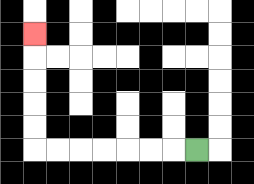{'start': '[8, 6]', 'end': '[1, 1]', 'path_directions': 'L,L,L,L,L,L,L,U,U,U,U,U', 'path_coordinates': '[[8, 6], [7, 6], [6, 6], [5, 6], [4, 6], [3, 6], [2, 6], [1, 6], [1, 5], [1, 4], [1, 3], [1, 2], [1, 1]]'}